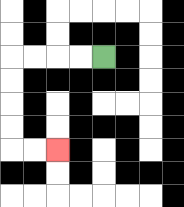{'start': '[4, 2]', 'end': '[2, 6]', 'path_directions': 'L,L,L,L,D,D,D,D,R,R', 'path_coordinates': '[[4, 2], [3, 2], [2, 2], [1, 2], [0, 2], [0, 3], [0, 4], [0, 5], [0, 6], [1, 6], [2, 6]]'}